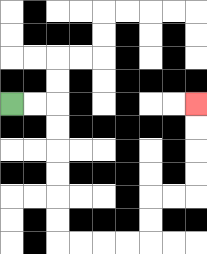{'start': '[0, 4]', 'end': '[8, 4]', 'path_directions': 'R,R,D,D,D,D,D,D,R,R,R,R,U,U,R,R,U,U,U,U', 'path_coordinates': '[[0, 4], [1, 4], [2, 4], [2, 5], [2, 6], [2, 7], [2, 8], [2, 9], [2, 10], [3, 10], [4, 10], [5, 10], [6, 10], [6, 9], [6, 8], [7, 8], [8, 8], [8, 7], [8, 6], [8, 5], [8, 4]]'}